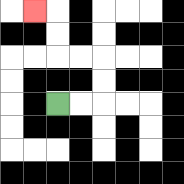{'start': '[2, 4]', 'end': '[1, 0]', 'path_directions': 'R,R,U,U,L,L,U,U,L', 'path_coordinates': '[[2, 4], [3, 4], [4, 4], [4, 3], [4, 2], [3, 2], [2, 2], [2, 1], [2, 0], [1, 0]]'}